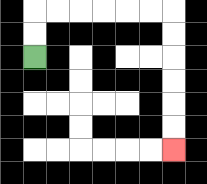{'start': '[1, 2]', 'end': '[7, 6]', 'path_directions': 'U,U,R,R,R,R,R,R,D,D,D,D,D,D', 'path_coordinates': '[[1, 2], [1, 1], [1, 0], [2, 0], [3, 0], [4, 0], [5, 0], [6, 0], [7, 0], [7, 1], [7, 2], [7, 3], [7, 4], [7, 5], [7, 6]]'}